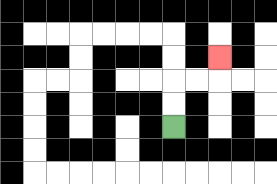{'start': '[7, 5]', 'end': '[9, 2]', 'path_directions': 'U,U,R,R,U', 'path_coordinates': '[[7, 5], [7, 4], [7, 3], [8, 3], [9, 3], [9, 2]]'}